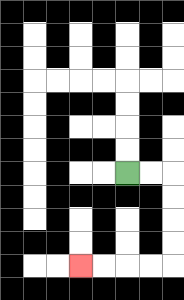{'start': '[5, 7]', 'end': '[3, 11]', 'path_directions': 'R,R,D,D,D,D,L,L,L,L', 'path_coordinates': '[[5, 7], [6, 7], [7, 7], [7, 8], [7, 9], [7, 10], [7, 11], [6, 11], [5, 11], [4, 11], [3, 11]]'}